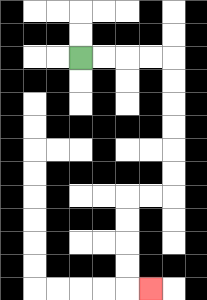{'start': '[3, 2]', 'end': '[6, 12]', 'path_directions': 'R,R,R,R,D,D,D,D,D,D,L,L,D,D,D,D,R', 'path_coordinates': '[[3, 2], [4, 2], [5, 2], [6, 2], [7, 2], [7, 3], [7, 4], [7, 5], [7, 6], [7, 7], [7, 8], [6, 8], [5, 8], [5, 9], [5, 10], [5, 11], [5, 12], [6, 12]]'}